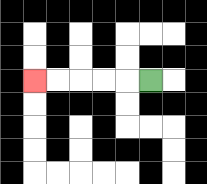{'start': '[6, 3]', 'end': '[1, 3]', 'path_directions': 'L,L,L,L,L', 'path_coordinates': '[[6, 3], [5, 3], [4, 3], [3, 3], [2, 3], [1, 3]]'}